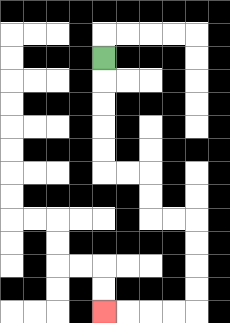{'start': '[4, 2]', 'end': '[4, 13]', 'path_directions': 'D,D,D,D,D,R,R,D,D,R,R,D,D,D,D,L,L,L,L', 'path_coordinates': '[[4, 2], [4, 3], [4, 4], [4, 5], [4, 6], [4, 7], [5, 7], [6, 7], [6, 8], [6, 9], [7, 9], [8, 9], [8, 10], [8, 11], [8, 12], [8, 13], [7, 13], [6, 13], [5, 13], [4, 13]]'}